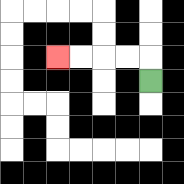{'start': '[6, 3]', 'end': '[2, 2]', 'path_directions': 'U,L,L,L,L', 'path_coordinates': '[[6, 3], [6, 2], [5, 2], [4, 2], [3, 2], [2, 2]]'}